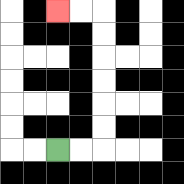{'start': '[2, 6]', 'end': '[2, 0]', 'path_directions': 'R,R,U,U,U,U,U,U,L,L', 'path_coordinates': '[[2, 6], [3, 6], [4, 6], [4, 5], [4, 4], [4, 3], [4, 2], [4, 1], [4, 0], [3, 0], [2, 0]]'}